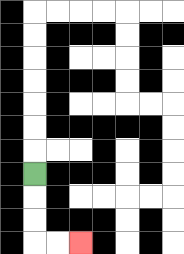{'start': '[1, 7]', 'end': '[3, 10]', 'path_directions': 'D,D,D,R,R', 'path_coordinates': '[[1, 7], [1, 8], [1, 9], [1, 10], [2, 10], [3, 10]]'}